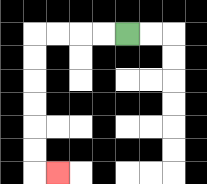{'start': '[5, 1]', 'end': '[2, 7]', 'path_directions': 'L,L,L,L,D,D,D,D,D,D,R', 'path_coordinates': '[[5, 1], [4, 1], [3, 1], [2, 1], [1, 1], [1, 2], [1, 3], [1, 4], [1, 5], [1, 6], [1, 7], [2, 7]]'}